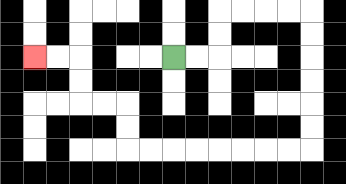{'start': '[7, 2]', 'end': '[1, 2]', 'path_directions': 'R,R,U,U,R,R,R,R,D,D,D,D,D,D,L,L,L,L,L,L,L,L,U,U,L,L,U,U,L,L', 'path_coordinates': '[[7, 2], [8, 2], [9, 2], [9, 1], [9, 0], [10, 0], [11, 0], [12, 0], [13, 0], [13, 1], [13, 2], [13, 3], [13, 4], [13, 5], [13, 6], [12, 6], [11, 6], [10, 6], [9, 6], [8, 6], [7, 6], [6, 6], [5, 6], [5, 5], [5, 4], [4, 4], [3, 4], [3, 3], [3, 2], [2, 2], [1, 2]]'}